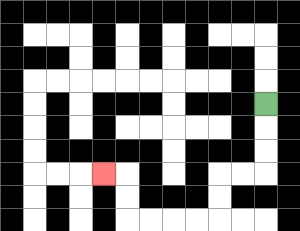{'start': '[11, 4]', 'end': '[4, 7]', 'path_directions': 'D,D,D,L,L,D,D,L,L,L,L,U,U,L', 'path_coordinates': '[[11, 4], [11, 5], [11, 6], [11, 7], [10, 7], [9, 7], [9, 8], [9, 9], [8, 9], [7, 9], [6, 9], [5, 9], [5, 8], [5, 7], [4, 7]]'}